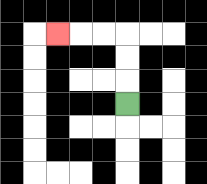{'start': '[5, 4]', 'end': '[2, 1]', 'path_directions': 'U,U,U,L,L,L', 'path_coordinates': '[[5, 4], [5, 3], [5, 2], [5, 1], [4, 1], [3, 1], [2, 1]]'}